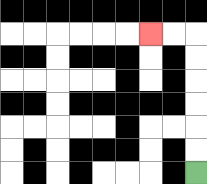{'start': '[8, 7]', 'end': '[6, 1]', 'path_directions': 'U,U,U,U,U,U,L,L', 'path_coordinates': '[[8, 7], [8, 6], [8, 5], [8, 4], [8, 3], [8, 2], [8, 1], [7, 1], [6, 1]]'}